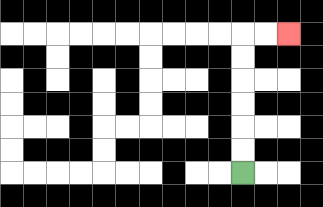{'start': '[10, 7]', 'end': '[12, 1]', 'path_directions': 'U,U,U,U,U,U,R,R', 'path_coordinates': '[[10, 7], [10, 6], [10, 5], [10, 4], [10, 3], [10, 2], [10, 1], [11, 1], [12, 1]]'}